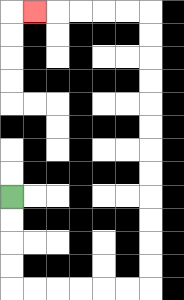{'start': '[0, 8]', 'end': '[1, 0]', 'path_directions': 'D,D,D,D,R,R,R,R,R,R,U,U,U,U,U,U,U,U,U,U,U,U,L,L,L,L,L', 'path_coordinates': '[[0, 8], [0, 9], [0, 10], [0, 11], [0, 12], [1, 12], [2, 12], [3, 12], [4, 12], [5, 12], [6, 12], [6, 11], [6, 10], [6, 9], [6, 8], [6, 7], [6, 6], [6, 5], [6, 4], [6, 3], [6, 2], [6, 1], [6, 0], [5, 0], [4, 0], [3, 0], [2, 0], [1, 0]]'}